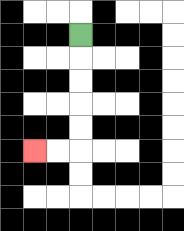{'start': '[3, 1]', 'end': '[1, 6]', 'path_directions': 'D,D,D,D,D,L,L', 'path_coordinates': '[[3, 1], [3, 2], [3, 3], [3, 4], [3, 5], [3, 6], [2, 6], [1, 6]]'}